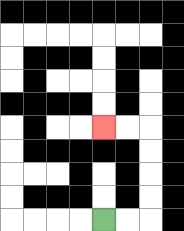{'start': '[4, 9]', 'end': '[4, 5]', 'path_directions': 'R,R,U,U,U,U,L,L', 'path_coordinates': '[[4, 9], [5, 9], [6, 9], [6, 8], [6, 7], [6, 6], [6, 5], [5, 5], [4, 5]]'}